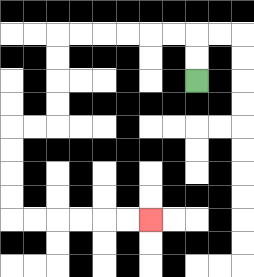{'start': '[8, 3]', 'end': '[6, 9]', 'path_directions': 'U,U,L,L,L,L,L,L,D,D,D,D,L,L,D,D,D,D,R,R,R,R,R,R', 'path_coordinates': '[[8, 3], [8, 2], [8, 1], [7, 1], [6, 1], [5, 1], [4, 1], [3, 1], [2, 1], [2, 2], [2, 3], [2, 4], [2, 5], [1, 5], [0, 5], [0, 6], [0, 7], [0, 8], [0, 9], [1, 9], [2, 9], [3, 9], [4, 9], [5, 9], [6, 9]]'}